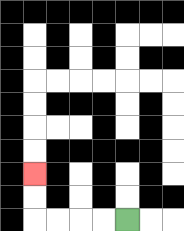{'start': '[5, 9]', 'end': '[1, 7]', 'path_directions': 'L,L,L,L,U,U', 'path_coordinates': '[[5, 9], [4, 9], [3, 9], [2, 9], [1, 9], [1, 8], [1, 7]]'}